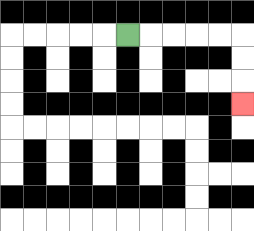{'start': '[5, 1]', 'end': '[10, 4]', 'path_directions': 'R,R,R,R,R,D,D,D', 'path_coordinates': '[[5, 1], [6, 1], [7, 1], [8, 1], [9, 1], [10, 1], [10, 2], [10, 3], [10, 4]]'}